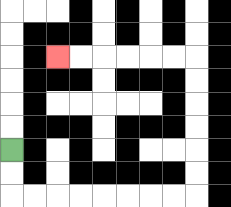{'start': '[0, 6]', 'end': '[2, 2]', 'path_directions': 'D,D,R,R,R,R,R,R,R,R,U,U,U,U,U,U,L,L,L,L,L,L', 'path_coordinates': '[[0, 6], [0, 7], [0, 8], [1, 8], [2, 8], [3, 8], [4, 8], [5, 8], [6, 8], [7, 8], [8, 8], [8, 7], [8, 6], [8, 5], [8, 4], [8, 3], [8, 2], [7, 2], [6, 2], [5, 2], [4, 2], [3, 2], [2, 2]]'}